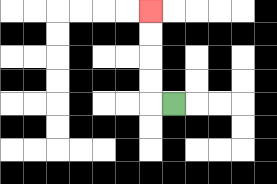{'start': '[7, 4]', 'end': '[6, 0]', 'path_directions': 'L,U,U,U,U', 'path_coordinates': '[[7, 4], [6, 4], [6, 3], [6, 2], [6, 1], [6, 0]]'}